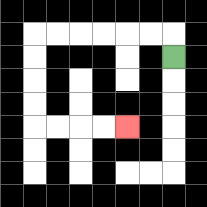{'start': '[7, 2]', 'end': '[5, 5]', 'path_directions': 'U,L,L,L,L,L,L,D,D,D,D,R,R,R,R', 'path_coordinates': '[[7, 2], [7, 1], [6, 1], [5, 1], [4, 1], [3, 1], [2, 1], [1, 1], [1, 2], [1, 3], [1, 4], [1, 5], [2, 5], [3, 5], [4, 5], [5, 5]]'}